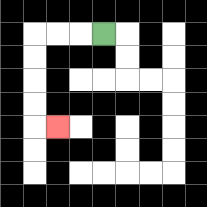{'start': '[4, 1]', 'end': '[2, 5]', 'path_directions': 'L,L,L,D,D,D,D,R', 'path_coordinates': '[[4, 1], [3, 1], [2, 1], [1, 1], [1, 2], [1, 3], [1, 4], [1, 5], [2, 5]]'}